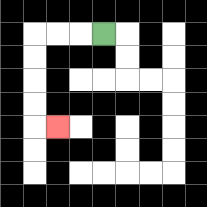{'start': '[4, 1]', 'end': '[2, 5]', 'path_directions': 'L,L,L,D,D,D,D,R', 'path_coordinates': '[[4, 1], [3, 1], [2, 1], [1, 1], [1, 2], [1, 3], [1, 4], [1, 5], [2, 5]]'}